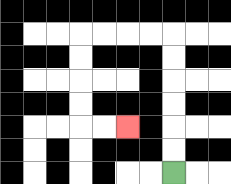{'start': '[7, 7]', 'end': '[5, 5]', 'path_directions': 'U,U,U,U,U,U,L,L,L,L,D,D,D,D,R,R', 'path_coordinates': '[[7, 7], [7, 6], [7, 5], [7, 4], [7, 3], [7, 2], [7, 1], [6, 1], [5, 1], [4, 1], [3, 1], [3, 2], [3, 3], [3, 4], [3, 5], [4, 5], [5, 5]]'}